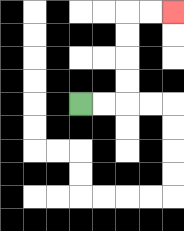{'start': '[3, 4]', 'end': '[7, 0]', 'path_directions': 'R,R,U,U,U,U,R,R', 'path_coordinates': '[[3, 4], [4, 4], [5, 4], [5, 3], [5, 2], [5, 1], [5, 0], [6, 0], [7, 0]]'}